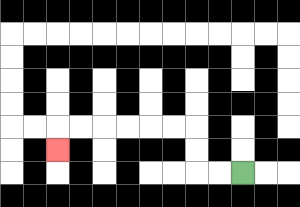{'start': '[10, 7]', 'end': '[2, 6]', 'path_directions': 'L,L,U,U,L,L,L,L,L,L,D', 'path_coordinates': '[[10, 7], [9, 7], [8, 7], [8, 6], [8, 5], [7, 5], [6, 5], [5, 5], [4, 5], [3, 5], [2, 5], [2, 6]]'}